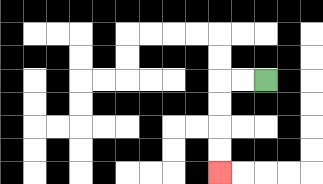{'start': '[11, 3]', 'end': '[9, 7]', 'path_directions': 'L,L,D,D,D,D', 'path_coordinates': '[[11, 3], [10, 3], [9, 3], [9, 4], [9, 5], [9, 6], [9, 7]]'}